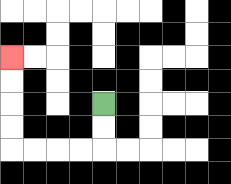{'start': '[4, 4]', 'end': '[0, 2]', 'path_directions': 'D,D,L,L,L,L,U,U,U,U', 'path_coordinates': '[[4, 4], [4, 5], [4, 6], [3, 6], [2, 6], [1, 6], [0, 6], [0, 5], [0, 4], [0, 3], [0, 2]]'}